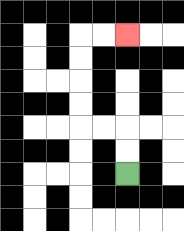{'start': '[5, 7]', 'end': '[5, 1]', 'path_directions': 'U,U,L,L,U,U,U,U,R,R', 'path_coordinates': '[[5, 7], [5, 6], [5, 5], [4, 5], [3, 5], [3, 4], [3, 3], [3, 2], [3, 1], [4, 1], [5, 1]]'}